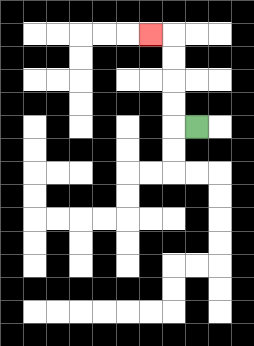{'start': '[8, 5]', 'end': '[6, 1]', 'path_directions': 'L,U,U,U,U,L', 'path_coordinates': '[[8, 5], [7, 5], [7, 4], [7, 3], [7, 2], [7, 1], [6, 1]]'}